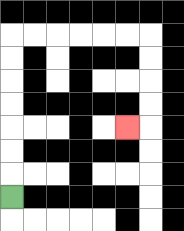{'start': '[0, 8]', 'end': '[5, 5]', 'path_directions': 'U,U,U,U,U,U,U,R,R,R,R,R,R,D,D,D,D,L', 'path_coordinates': '[[0, 8], [0, 7], [0, 6], [0, 5], [0, 4], [0, 3], [0, 2], [0, 1], [1, 1], [2, 1], [3, 1], [4, 1], [5, 1], [6, 1], [6, 2], [6, 3], [6, 4], [6, 5], [5, 5]]'}